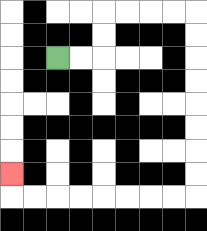{'start': '[2, 2]', 'end': '[0, 7]', 'path_directions': 'R,R,U,U,R,R,R,R,D,D,D,D,D,D,D,D,L,L,L,L,L,L,L,L,U', 'path_coordinates': '[[2, 2], [3, 2], [4, 2], [4, 1], [4, 0], [5, 0], [6, 0], [7, 0], [8, 0], [8, 1], [8, 2], [8, 3], [8, 4], [8, 5], [8, 6], [8, 7], [8, 8], [7, 8], [6, 8], [5, 8], [4, 8], [3, 8], [2, 8], [1, 8], [0, 8], [0, 7]]'}